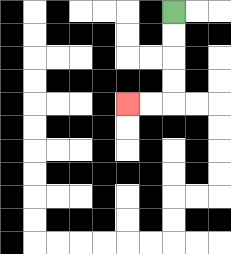{'start': '[7, 0]', 'end': '[5, 4]', 'path_directions': 'D,D,D,D,L,L', 'path_coordinates': '[[7, 0], [7, 1], [7, 2], [7, 3], [7, 4], [6, 4], [5, 4]]'}